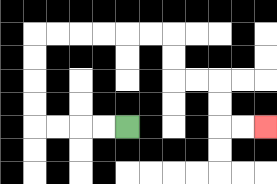{'start': '[5, 5]', 'end': '[11, 5]', 'path_directions': 'L,L,L,L,U,U,U,U,R,R,R,R,R,R,D,D,R,R,D,D,R,R', 'path_coordinates': '[[5, 5], [4, 5], [3, 5], [2, 5], [1, 5], [1, 4], [1, 3], [1, 2], [1, 1], [2, 1], [3, 1], [4, 1], [5, 1], [6, 1], [7, 1], [7, 2], [7, 3], [8, 3], [9, 3], [9, 4], [9, 5], [10, 5], [11, 5]]'}